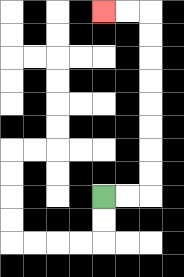{'start': '[4, 8]', 'end': '[4, 0]', 'path_directions': 'R,R,U,U,U,U,U,U,U,U,L,L', 'path_coordinates': '[[4, 8], [5, 8], [6, 8], [6, 7], [6, 6], [6, 5], [6, 4], [6, 3], [6, 2], [6, 1], [6, 0], [5, 0], [4, 0]]'}